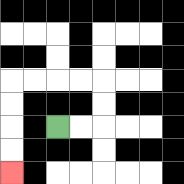{'start': '[2, 5]', 'end': '[0, 7]', 'path_directions': 'R,R,U,U,L,L,L,L,D,D,D,D', 'path_coordinates': '[[2, 5], [3, 5], [4, 5], [4, 4], [4, 3], [3, 3], [2, 3], [1, 3], [0, 3], [0, 4], [0, 5], [0, 6], [0, 7]]'}